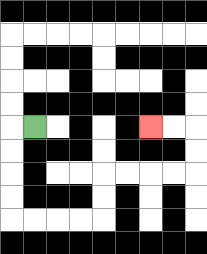{'start': '[1, 5]', 'end': '[6, 5]', 'path_directions': 'L,D,D,D,D,R,R,R,R,U,U,R,R,R,R,U,U,L,L', 'path_coordinates': '[[1, 5], [0, 5], [0, 6], [0, 7], [0, 8], [0, 9], [1, 9], [2, 9], [3, 9], [4, 9], [4, 8], [4, 7], [5, 7], [6, 7], [7, 7], [8, 7], [8, 6], [8, 5], [7, 5], [6, 5]]'}